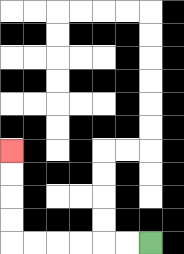{'start': '[6, 10]', 'end': '[0, 6]', 'path_directions': 'L,L,L,L,L,L,U,U,U,U', 'path_coordinates': '[[6, 10], [5, 10], [4, 10], [3, 10], [2, 10], [1, 10], [0, 10], [0, 9], [0, 8], [0, 7], [0, 6]]'}